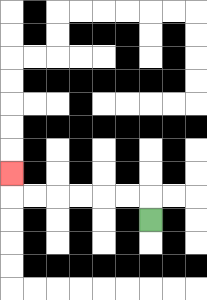{'start': '[6, 9]', 'end': '[0, 7]', 'path_directions': 'U,L,L,L,L,L,L,U', 'path_coordinates': '[[6, 9], [6, 8], [5, 8], [4, 8], [3, 8], [2, 8], [1, 8], [0, 8], [0, 7]]'}